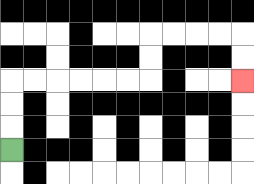{'start': '[0, 6]', 'end': '[10, 3]', 'path_directions': 'U,U,U,R,R,R,R,R,R,U,U,R,R,R,R,D,D', 'path_coordinates': '[[0, 6], [0, 5], [0, 4], [0, 3], [1, 3], [2, 3], [3, 3], [4, 3], [5, 3], [6, 3], [6, 2], [6, 1], [7, 1], [8, 1], [9, 1], [10, 1], [10, 2], [10, 3]]'}